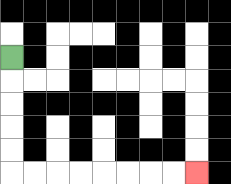{'start': '[0, 2]', 'end': '[8, 7]', 'path_directions': 'D,D,D,D,D,R,R,R,R,R,R,R,R', 'path_coordinates': '[[0, 2], [0, 3], [0, 4], [0, 5], [0, 6], [0, 7], [1, 7], [2, 7], [3, 7], [4, 7], [5, 7], [6, 7], [7, 7], [8, 7]]'}